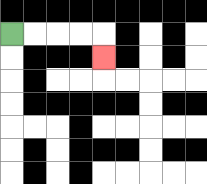{'start': '[0, 1]', 'end': '[4, 2]', 'path_directions': 'R,R,R,R,D', 'path_coordinates': '[[0, 1], [1, 1], [2, 1], [3, 1], [4, 1], [4, 2]]'}